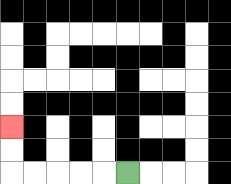{'start': '[5, 7]', 'end': '[0, 5]', 'path_directions': 'L,L,L,L,L,U,U', 'path_coordinates': '[[5, 7], [4, 7], [3, 7], [2, 7], [1, 7], [0, 7], [0, 6], [0, 5]]'}